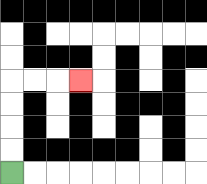{'start': '[0, 7]', 'end': '[3, 3]', 'path_directions': 'U,U,U,U,R,R,R', 'path_coordinates': '[[0, 7], [0, 6], [0, 5], [0, 4], [0, 3], [1, 3], [2, 3], [3, 3]]'}